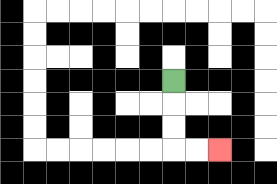{'start': '[7, 3]', 'end': '[9, 6]', 'path_directions': 'D,D,D,R,R', 'path_coordinates': '[[7, 3], [7, 4], [7, 5], [7, 6], [8, 6], [9, 6]]'}